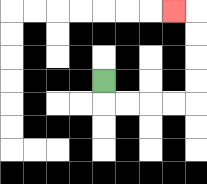{'start': '[4, 3]', 'end': '[7, 0]', 'path_directions': 'D,R,R,R,R,U,U,U,U,L', 'path_coordinates': '[[4, 3], [4, 4], [5, 4], [6, 4], [7, 4], [8, 4], [8, 3], [8, 2], [8, 1], [8, 0], [7, 0]]'}